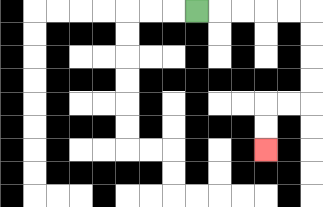{'start': '[8, 0]', 'end': '[11, 6]', 'path_directions': 'R,R,R,R,R,D,D,D,D,L,L,D,D', 'path_coordinates': '[[8, 0], [9, 0], [10, 0], [11, 0], [12, 0], [13, 0], [13, 1], [13, 2], [13, 3], [13, 4], [12, 4], [11, 4], [11, 5], [11, 6]]'}